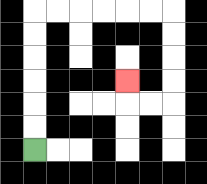{'start': '[1, 6]', 'end': '[5, 3]', 'path_directions': 'U,U,U,U,U,U,R,R,R,R,R,R,D,D,D,D,L,L,U', 'path_coordinates': '[[1, 6], [1, 5], [1, 4], [1, 3], [1, 2], [1, 1], [1, 0], [2, 0], [3, 0], [4, 0], [5, 0], [6, 0], [7, 0], [7, 1], [7, 2], [7, 3], [7, 4], [6, 4], [5, 4], [5, 3]]'}